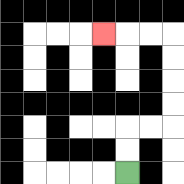{'start': '[5, 7]', 'end': '[4, 1]', 'path_directions': 'U,U,R,R,U,U,U,U,L,L,L', 'path_coordinates': '[[5, 7], [5, 6], [5, 5], [6, 5], [7, 5], [7, 4], [7, 3], [7, 2], [7, 1], [6, 1], [5, 1], [4, 1]]'}